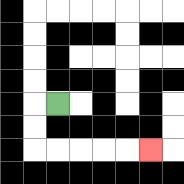{'start': '[2, 4]', 'end': '[6, 6]', 'path_directions': 'L,D,D,R,R,R,R,R', 'path_coordinates': '[[2, 4], [1, 4], [1, 5], [1, 6], [2, 6], [3, 6], [4, 6], [5, 6], [6, 6]]'}